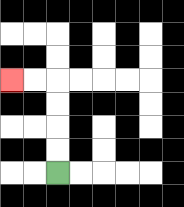{'start': '[2, 7]', 'end': '[0, 3]', 'path_directions': 'U,U,U,U,L,L', 'path_coordinates': '[[2, 7], [2, 6], [2, 5], [2, 4], [2, 3], [1, 3], [0, 3]]'}